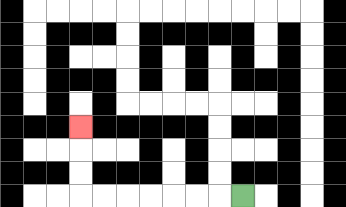{'start': '[10, 8]', 'end': '[3, 5]', 'path_directions': 'L,L,L,L,L,L,L,U,U,U', 'path_coordinates': '[[10, 8], [9, 8], [8, 8], [7, 8], [6, 8], [5, 8], [4, 8], [3, 8], [3, 7], [3, 6], [3, 5]]'}